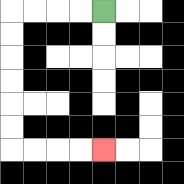{'start': '[4, 0]', 'end': '[4, 6]', 'path_directions': 'L,L,L,L,D,D,D,D,D,D,R,R,R,R', 'path_coordinates': '[[4, 0], [3, 0], [2, 0], [1, 0], [0, 0], [0, 1], [0, 2], [0, 3], [0, 4], [0, 5], [0, 6], [1, 6], [2, 6], [3, 6], [4, 6]]'}